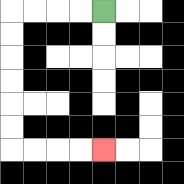{'start': '[4, 0]', 'end': '[4, 6]', 'path_directions': 'L,L,L,L,D,D,D,D,D,D,R,R,R,R', 'path_coordinates': '[[4, 0], [3, 0], [2, 0], [1, 0], [0, 0], [0, 1], [0, 2], [0, 3], [0, 4], [0, 5], [0, 6], [1, 6], [2, 6], [3, 6], [4, 6]]'}